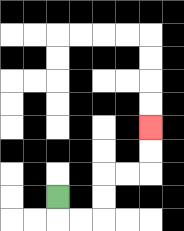{'start': '[2, 8]', 'end': '[6, 5]', 'path_directions': 'D,R,R,U,U,R,R,U,U', 'path_coordinates': '[[2, 8], [2, 9], [3, 9], [4, 9], [4, 8], [4, 7], [5, 7], [6, 7], [6, 6], [6, 5]]'}